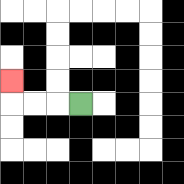{'start': '[3, 4]', 'end': '[0, 3]', 'path_directions': 'L,L,L,U', 'path_coordinates': '[[3, 4], [2, 4], [1, 4], [0, 4], [0, 3]]'}